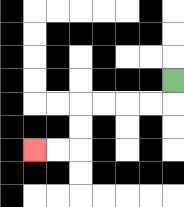{'start': '[7, 3]', 'end': '[1, 6]', 'path_directions': 'D,L,L,L,L,D,D,L,L', 'path_coordinates': '[[7, 3], [7, 4], [6, 4], [5, 4], [4, 4], [3, 4], [3, 5], [3, 6], [2, 6], [1, 6]]'}